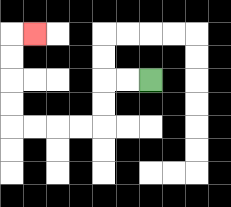{'start': '[6, 3]', 'end': '[1, 1]', 'path_directions': 'L,L,D,D,L,L,L,L,U,U,U,U,R', 'path_coordinates': '[[6, 3], [5, 3], [4, 3], [4, 4], [4, 5], [3, 5], [2, 5], [1, 5], [0, 5], [0, 4], [0, 3], [0, 2], [0, 1], [1, 1]]'}